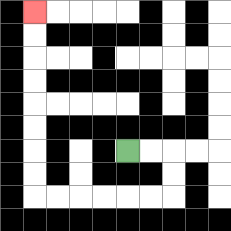{'start': '[5, 6]', 'end': '[1, 0]', 'path_directions': 'R,R,D,D,L,L,L,L,L,L,U,U,U,U,U,U,U,U', 'path_coordinates': '[[5, 6], [6, 6], [7, 6], [7, 7], [7, 8], [6, 8], [5, 8], [4, 8], [3, 8], [2, 8], [1, 8], [1, 7], [1, 6], [1, 5], [1, 4], [1, 3], [1, 2], [1, 1], [1, 0]]'}